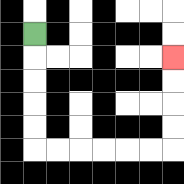{'start': '[1, 1]', 'end': '[7, 2]', 'path_directions': 'D,D,D,D,D,R,R,R,R,R,R,U,U,U,U', 'path_coordinates': '[[1, 1], [1, 2], [1, 3], [1, 4], [1, 5], [1, 6], [2, 6], [3, 6], [4, 6], [5, 6], [6, 6], [7, 6], [7, 5], [7, 4], [7, 3], [7, 2]]'}